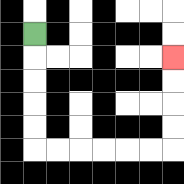{'start': '[1, 1]', 'end': '[7, 2]', 'path_directions': 'D,D,D,D,D,R,R,R,R,R,R,U,U,U,U', 'path_coordinates': '[[1, 1], [1, 2], [1, 3], [1, 4], [1, 5], [1, 6], [2, 6], [3, 6], [4, 6], [5, 6], [6, 6], [7, 6], [7, 5], [7, 4], [7, 3], [7, 2]]'}